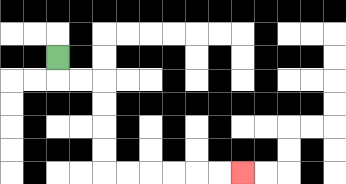{'start': '[2, 2]', 'end': '[10, 7]', 'path_directions': 'D,R,R,D,D,D,D,R,R,R,R,R,R', 'path_coordinates': '[[2, 2], [2, 3], [3, 3], [4, 3], [4, 4], [4, 5], [4, 6], [4, 7], [5, 7], [6, 7], [7, 7], [8, 7], [9, 7], [10, 7]]'}